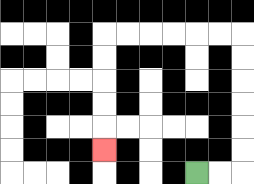{'start': '[8, 7]', 'end': '[4, 6]', 'path_directions': 'R,R,U,U,U,U,U,U,L,L,L,L,L,L,D,D,D,D,D', 'path_coordinates': '[[8, 7], [9, 7], [10, 7], [10, 6], [10, 5], [10, 4], [10, 3], [10, 2], [10, 1], [9, 1], [8, 1], [7, 1], [6, 1], [5, 1], [4, 1], [4, 2], [4, 3], [4, 4], [4, 5], [4, 6]]'}